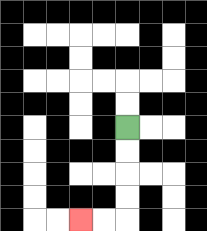{'start': '[5, 5]', 'end': '[3, 9]', 'path_directions': 'D,D,D,D,L,L', 'path_coordinates': '[[5, 5], [5, 6], [5, 7], [5, 8], [5, 9], [4, 9], [3, 9]]'}